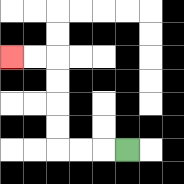{'start': '[5, 6]', 'end': '[0, 2]', 'path_directions': 'L,L,L,U,U,U,U,L,L', 'path_coordinates': '[[5, 6], [4, 6], [3, 6], [2, 6], [2, 5], [2, 4], [2, 3], [2, 2], [1, 2], [0, 2]]'}